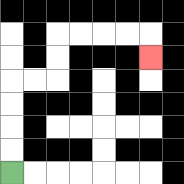{'start': '[0, 7]', 'end': '[6, 2]', 'path_directions': 'U,U,U,U,R,R,U,U,R,R,R,R,D', 'path_coordinates': '[[0, 7], [0, 6], [0, 5], [0, 4], [0, 3], [1, 3], [2, 3], [2, 2], [2, 1], [3, 1], [4, 1], [5, 1], [6, 1], [6, 2]]'}